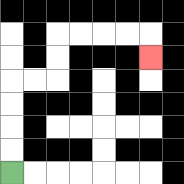{'start': '[0, 7]', 'end': '[6, 2]', 'path_directions': 'U,U,U,U,R,R,U,U,R,R,R,R,D', 'path_coordinates': '[[0, 7], [0, 6], [0, 5], [0, 4], [0, 3], [1, 3], [2, 3], [2, 2], [2, 1], [3, 1], [4, 1], [5, 1], [6, 1], [6, 2]]'}